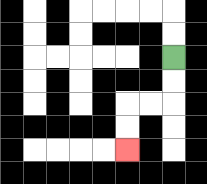{'start': '[7, 2]', 'end': '[5, 6]', 'path_directions': 'D,D,L,L,D,D', 'path_coordinates': '[[7, 2], [7, 3], [7, 4], [6, 4], [5, 4], [5, 5], [5, 6]]'}